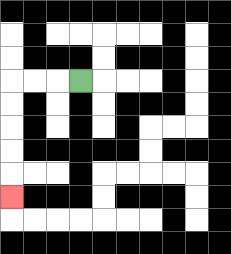{'start': '[3, 3]', 'end': '[0, 8]', 'path_directions': 'L,L,L,D,D,D,D,D', 'path_coordinates': '[[3, 3], [2, 3], [1, 3], [0, 3], [0, 4], [0, 5], [0, 6], [0, 7], [0, 8]]'}